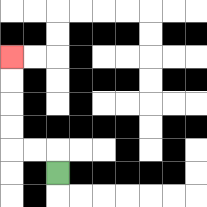{'start': '[2, 7]', 'end': '[0, 2]', 'path_directions': 'U,L,L,U,U,U,U', 'path_coordinates': '[[2, 7], [2, 6], [1, 6], [0, 6], [0, 5], [0, 4], [0, 3], [0, 2]]'}